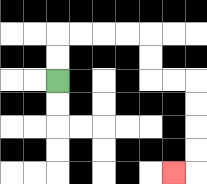{'start': '[2, 3]', 'end': '[7, 7]', 'path_directions': 'U,U,R,R,R,R,D,D,R,R,D,D,D,D,L', 'path_coordinates': '[[2, 3], [2, 2], [2, 1], [3, 1], [4, 1], [5, 1], [6, 1], [6, 2], [6, 3], [7, 3], [8, 3], [8, 4], [8, 5], [8, 6], [8, 7], [7, 7]]'}